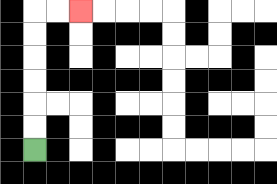{'start': '[1, 6]', 'end': '[3, 0]', 'path_directions': 'U,U,U,U,U,U,R,R', 'path_coordinates': '[[1, 6], [1, 5], [1, 4], [1, 3], [1, 2], [1, 1], [1, 0], [2, 0], [3, 0]]'}